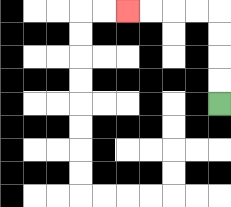{'start': '[9, 4]', 'end': '[5, 0]', 'path_directions': 'U,U,U,U,L,L,L,L', 'path_coordinates': '[[9, 4], [9, 3], [9, 2], [9, 1], [9, 0], [8, 0], [7, 0], [6, 0], [5, 0]]'}